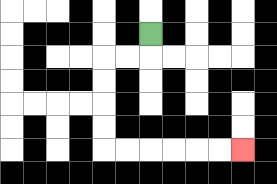{'start': '[6, 1]', 'end': '[10, 6]', 'path_directions': 'D,L,L,D,D,D,D,R,R,R,R,R,R', 'path_coordinates': '[[6, 1], [6, 2], [5, 2], [4, 2], [4, 3], [4, 4], [4, 5], [4, 6], [5, 6], [6, 6], [7, 6], [8, 6], [9, 6], [10, 6]]'}